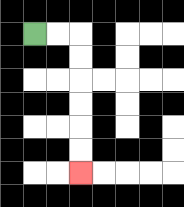{'start': '[1, 1]', 'end': '[3, 7]', 'path_directions': 'R,R,D,D,D,D,D,D', 'path_coordinates': '[[1, 1], [2, 1], [3, 1], [3, 2], [3, 3], [3, 4], [3, 5], [3, 6], [3, 7]]'}